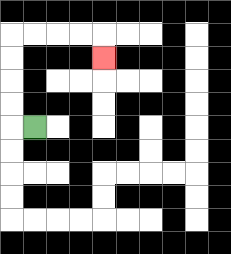{'start': '[1, 5]', 'end': '[4, 2]', 'path_directions': 'L,U,U,U,U,R,R,R,R,D', 'path_coordinates': '[[1, 5], [0, 5], [0, 4], [0, 3], [0, 2], [0, 1], [1, 1], [2, 1], [3, 1], [4, 1], [4, 2]]'}